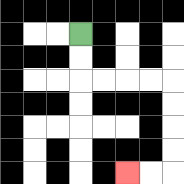{'start': '[3, 1]', 'end': '[5, 7]', 'path_directions': 'D,D,R,R,R,R,D,D,D,D,L,L', 'path_coordinates': '[[3, 1], [3, 2], [3, 3], [4, 3], [5, 3], [6, 3], [7, 3], [7, 4], [7, 5], [7, 6], [7, 7], [6, 7], [5, 7]]'}